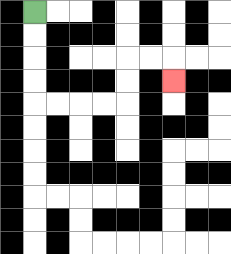{'start': '[1, 0]', 'end': '[7, 3]', 'path_directions': 'D,D,D,D,R,R,R,R,U,U,R,R,D', 'path_coordinates': '[[1, 0], [1, 1], [1, 2], [1, 3], [1, 4], [2, 4], [3, 4], [4, 4], [5, 4], [5, 3], [5, 2], [6, 2], [7, 2], [7, 3]]'}